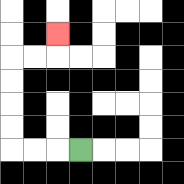{'start': '[3, 6]', 'end': '[2, 1]', 'path_directions': 'L,L,L,U,U,U,U,R,R,U', 'path_coordinates': '[[3, 6], [2, 6], [1, 6], [0, 6], [0, 5], [0, 4], [0, 3], [0, 2], [1, 2], [2, 2], [2, 1]]'}